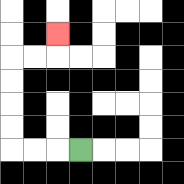{'start': '[3, 6]', 'end': '[2, 1]', 'path_directions': 'L,L,L,U,U,U,U,R,R,U', 'path_coordinates': '[[3, 6], [2, 6], [1, 6], [0, 6], [0, 5], [0, 4], [0, 3], [0, 2], [1, 2], [2, 2], [2, 1]]'}